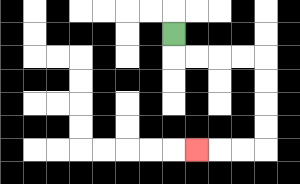{'start': '[7, 1]', 'end': '[8, 6]', 'path_directions': 'D,R,R,R,R,D,D,D,D,L,L,L', 'path_coordinates': '[[7, 1], [7, 2], [8, 2], [9, 2], [10, 2], [11, 2], [11, 3], [11, 4], [11, 5], [11, 6], [10, 6], [9, 6], [8, 6]]'}